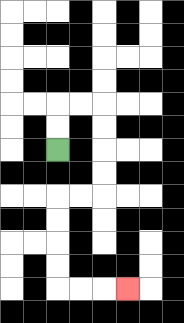{'start': '[2, 6]', 'end': '[5, 12]', 'path_directions': 'U,U,R,R,D,D,D,D,L,L,D,D,D,D,R,R,R', 'path_coordinates': '[[2, 6], [2, 5], [2, 4], [3, 4], [4, 4], [4, 5], [4, 6], [4, 7], [4, 8], [3, 8], [2, 8], [2, 9], [2, 10], [2, 11], [2, 12], [3, 12], [4, 12], [5, 12]]'}